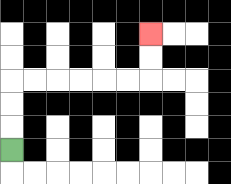{'start': '[0, 6]', 'end': '[6, 1]', 'path_directions': 'U,U,U,R,R,R,R,R,R,U,U', 'path_coordinates': '[[0, 6], [0, 5], [0, 4], [0, 3], [1, 3], [2, 3], [3, 3], [4, 3], [5, 3], [6, 3], [6, 2], [6, 1]]'}